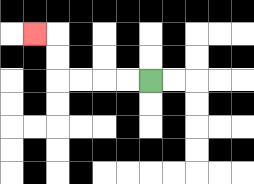{'start': '[6, 3]', 'end': '[1, 1]', 'path_directions': 'L,L,L,L,U,U,L', 'path_coordinates': '[[6, 3], [5, 3], [4, 3], [3, 3], [2, 3], [2, 2], [2, 1], [1, 1]]'}